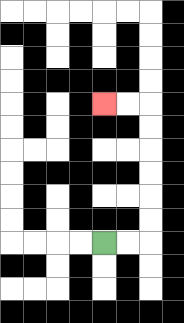{'start': '[4, 10]', 'end': '[4, 4]', 'path_directions': 'R,R,U,U,U,U,U,U,L,L', 'path_coordinates': '[[4, 10], [5, 10], [6, 10], [6, 9], [6, 8], [6, 7], [6, 6], [6, 5], [6, 4], [5, 4], [4, 4]]'}